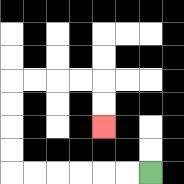{'start': '[6, 7]', 'end': '[4, 5]', 'path_directions': 'L,L,L,L,L,L,U,U,U,U,R,R,R,R,D,D', 'path_coordinates': '[[6, 7], [5, 7], [4, 7], [3, 7], [2, 7], [1, 7], [0, 7], [0, 6], [0, 5], [0, 4], [0, 3], [1, 3], [2, 3], [3, 3], [4, 3], [4, 4], [4, 5]]'}